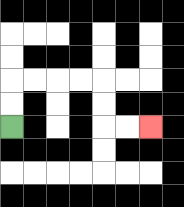{'start': '[0, 5]', 'end': '[6, 5]', 'path_directions': 'U,U,R,R,R,R,D,D,R,R', 'path_coordinates': '[[0, 5], [0, 4], [0, 3], [1, 3], [2, 3], [3, 3], [4, 3], [4, 4], [4, 5], [5, 5], [6, 5]]'}